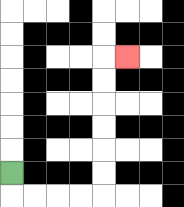{'start': '[0, 7]', 'end': '[5, 2]', 'path_directions': 'D,R,R,R,R,U,U,U,U,U,U,R', 'path_coordinates': '[[0, 7], [0, 8], [1, 8], [2, 8], [3, 8], [4, 8], [4, 7], [4, 6], [4, 5], [4, 4], [4, 3], [4, 2], [5, 2]]'}